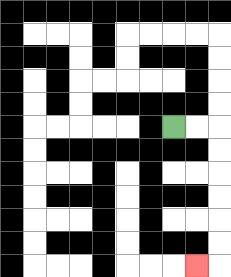{'start': '[7, 5]', 'end': '[8, 11]', 'path_directions': 'R,R,D,D,D,D,D,D,L', 'path_coordinates': '[[7, 5], [8, 5], [9, 5], [9, 6], [9, 7], [9, 8], [9, 9], [9, 10], [9, 11], [8, 11]]'}